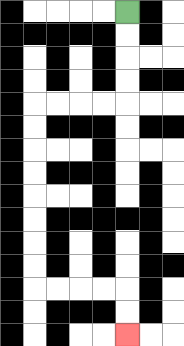{'start': '[5, 0]', 'end': '[5, 14]', 'path_directions': 'D,D,D,D,L,L,L,L,D,D,D,D,D,D,D,D,R,R,R,R,D,D', 'path_coordinates': '[[5, 0], [5, 1], [5, 2], [5, 3], [5, 4], [4, 4], [3, 4], [2, 4], [1, 4], [1, 5], [1, 6], [1, 7], [1, 8], [1, 9], [1, 10], [1, 11], [1, 12], [2, 12], [3, 12], [4, 12], [5, 12], [5, 13], [5, 14]]'}